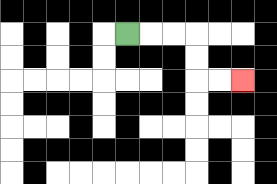{'start': '[5, 1]', 'end': '[10, 3]', 'path_directions': 'R,R,R,D,D,R,R', 'path_coordinates': '[[5, 1], [6, 1], [7, 1], [8, 1], [8, 2], [8, 3], [9, 3], [10, 3]]'}